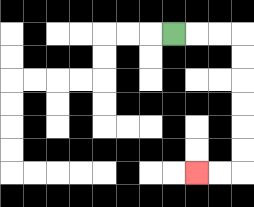{'start': '[7, 1]', 'end': '[8, 7]', 'path_directions': 'R,R,R,D,D,D,D,D,D,L,L', 'path_coordinates': '[[7, 1], [8, 1], [9, 1], [10, 1], [10, 2], [10, 3], [10, 4], [10, 5], [10, 6], [10, 7], [9, 7], [8, 7]]'}